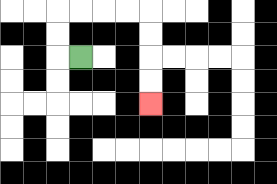{'start': '[3, 2]', 'end': '[6, 4]', 'path_directions': 'L,U,U,R,R,R,R,D,D,D,D', 'path_coordinates': '[[3, 2], [2, 2], [2, 1], [2, 0], [3, 0], [4, 0], [5, 0], [6, 0], [6, 1], [6, 2], [6, 3], [6, 4]]'}